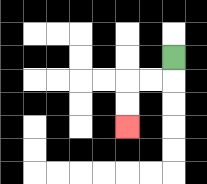{'start': '[7, 2]', 'end': '[5, 5]', 'path_directions': 'D,L,L,D,D', 'path_coordinates': '[[7, 2], [7, 3], [6, 3], [5, 3], [5, 4], [5, 5]]'}